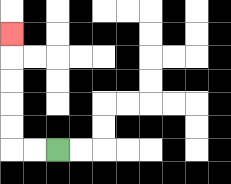{'start': '[2, 6]', 'end': '[0, 1]', 'path_directions': 'L,L,U,U,U,U,U', 'path_coordinates': '[[2, 6], [1, 6], [0, 6], [0, 5], [0, 4], [0, 3], [0, 2], [0, 1]]'}